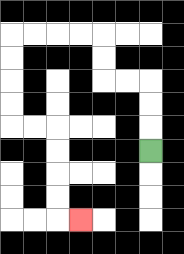{'start': '[6, 6]', 'end': '[3, 9]', 'path_directions': 'U,U,U,L,L,U,U,L,L,L,L,D,D,D,D,R,R,D,D,D,D,R', 'path_coordinates': '[[6, 6], [6, 5], [6, 4], [6, 3], [5, 3], [4, 3], [4, 2], [4, 1], [3, 1], [2, 1], [1, 1], [0, 1], [0, 2], [0, 3], [0, 4], [0, 5], [1, 5], [2, 5], [2, 6], [2, 7], [2, 8], [2, 9], [3, 9]]'}